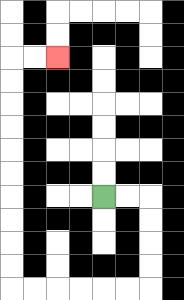{'start': '[4, 8]', 'end': '[2, 2]', 'path_directions': 'R,R,D,D,D,D,L,L,L,L,L,L,U,U,U,U,U,U,U,U,U,U,R,R', 'path_coordinates': '[[4, 8], [5, 8], [6, 8], [6, 9], [6, 10], [6, 11], [6, 12], [5, 12], [4, 12], [3, 12], [2, 12], [1, 12], [0, 12], [0, 11], [0, 10], [0, 9], [0, 8], [0, 7], [0, 6], [0, 5], [0, 4], [0, 3], [0, 2], [1, 2], [2, 2]]'}